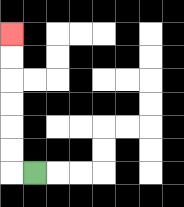{'start': '[1, 7]', 'end': '[0, 1]', 'path_directions': 'L,U,U,U,U,U,U', 'path_coordinates': '[[1, 7], [0, 7], [0, 6], [0, 5], [0, 4], [0, 3], [0, 2], [0, 1]]'}